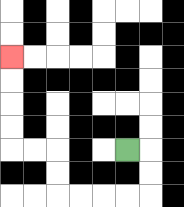{'start': '[5, 6]', 'end': '[0, 2]', 'path_directions': 'R,D,D,L,L,L,L,U,U,L,L,U,U,U,U', 'path_coordinates': '[[5, 6], [6, 6], [6, 7], [6, 8], [5, 8], [4, 8], [3, 8], [2, 8], [2, 7], [2, 6], [1, 6], [0, 6], [0, 5], [0, 4], [0, 3], [0, 2]]'}